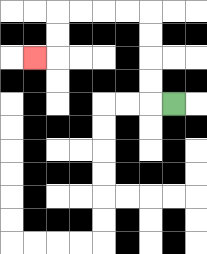{'start': '[7, 4]', 'end': '[1, 2]', 'path_directions': 'L,U,U,U,U,L,L,L,L,D,D,L', 'path_coordinates': '[[7, 4], [6, 4], [6, 3], [6, 2], [6, 1], [6, 0], [5, 0], [4, 0], [3, 0], [2, 0], [2, 1], [2, 2], [1, 2]]'}